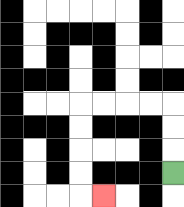{'start': '[7, 7]', 'end': '[4, 8]', 'path_directions': 'U,U,U,L,L,L,L,D,D,D,D,R', 'path_coordinates': '[[7, 7], [7, 6], [7, 5], [7, 4], [6, 4], [5, 4], [4, 4], [3, 4], [3, 5], [3, 6], [3, 7], [3, 8], [4, 8]]'}